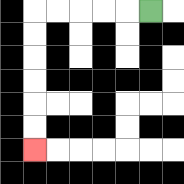{'start': '[6, 0]', 'end': '[1, 6]', 'path_directions': 'L,L,L,L,L,D,D,D,D,D,D', 'path_coordinates': '[[6, 0], [5, 0], [4, 0], [3, 0], [2, 0], [1, 0], [1, 1], [1, 2], [1, 3], [1, 4], [1, 5], [1, 6]]'}